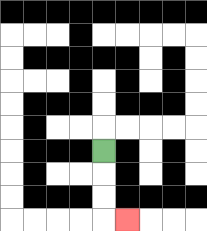{'start': '[4, 6]', 'end': '[5, 9]', 'path_directions': 'D,D,D,R', 'path_coordinates': '[[4, 6], [4, 7], [4, 8], [4, 9], [5, 9]]'}